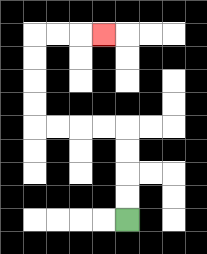{'start': '[5, 9]', 'end': '[4, 1]', 'path_directions': 'U,U,U,U,L,L,L,L,U,U,U,U,R,R,R', 'path_coordinates': '[[5, 9], [5, 8], [5, 7], [5, 6], [5, 5], [4, 5], [3, 5], [2, 5], [1, 5], [1, 4], [1, 3], [1, 2], [1, 1], [2, 1], [3, 1], [4, 1]]'}